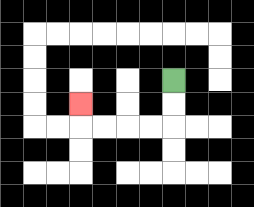{'start': '[7, 3]', 'end': '[3, 4]', 'path_directions': 'D,D,L,L,L,L,U', 'path_coordinates': '[[7, 3], [7, 4], [7, 5], [6, 5], [5, 5], [4, 5], [3, 5], [3, 4]]'}